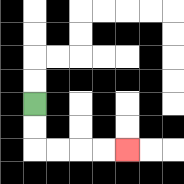{'start': '[1, 4]', 'end': '[5, 6]', 'path_directions': 'D,D,R,R,R,R', 'path_coordinates': '[[1, 4], [1, 5], [1, 6], [2, 6], [3, 6], [4, 6], [5, 6]]'}